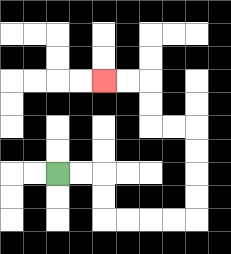{'start': '[2, 7]', 'end': '[4, 3]', 'path_directions': 'R,R,D,D,R,R,R,R,U,U,U,U,L,L,U,U,L,L', 'path_coordinates': '[[2, 7], [3, 7], [4, 7], [4, 8], [4, 9], [5, 9], [6, 9], [7, 9], [8, 9], [8, 8], [8, 7], [8, 6], [8, 5], [7, 5], [6, 5], [6, 4], [6, 3], [5, 3], [4, 3]]'}